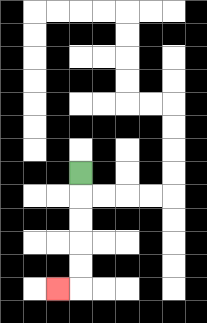{'start': '[3, 7]', 'end': '[2, 12]', 'path_directions': 'D,D,D,D,D,L', 'path_coordinates': '[[3, 7], [3, 8], [3, 9], [3, 10], [3, 11], [3, 12], [2, 12]]'}